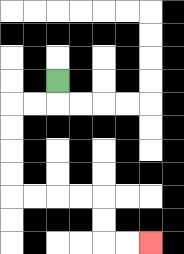{'start': '[2, 3]', 'end': '[6, 10]', 'path_directions': 'D,L,L,D,D,D,D,R,R,R,R,D,D,R,R', 'path_coordinates': '[[2, 3], [2, 4], [1, 4], [0, 4], [0, 5], [0, 6], [0, 7], [0, 8], [1, 8], [2, 8], [3, 8], [4, 8], [4, 9], [4, 10], [5, 10], [6, 10]]'}